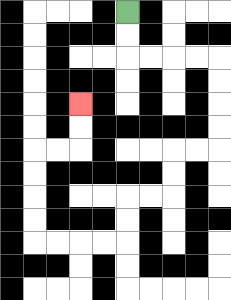{'start': '[5, 0]', 'end': '[3, 4]', 'path_directions': 'D,D,R,R,R,R,D,D,D,D,L,L,D,D,L,L,D,D,L,L,L,L,U,U,U,U,R,R,U,U', 'path_coordinates': '[[5, 0], [5, 1], [5, 2], [6, 2], [7, 2], [8, 2], [9, 2], [9, 3], [9, 4], [9, 5], [9, 6], [8, 6], [7, 6], [7, 7], [7, 8], [6, 8], [5, 8], [5, 9], [5, 10], [4, 10], [3, 10], [2, 10], [1, 10], [1, 9], [1, 8], [1, 7], [1, 6], [2, 6], [3, 6], [3, 5], [3, 4]]'}